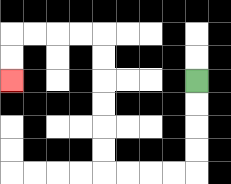{'start': '[8, 3]', 'end': '[0, 3]', 'path_directions': 'D,D,D,D,L,L,L,L,U,U,U,U,U,U,L,L,L,L,D,D', 'path_coordinates': '[[8, 3], [8, 4], [8, 5], [8, 6], [8, 7], [7, 7], [6, 7], [5, 7], [4, 7], [4, 6], [4, 5], [4, 4], [4, 3], [4, 2], [4, 1], [3, 1], [2, 1], [1, 1], [0, 1], [0, 2], [0, 3]]'}